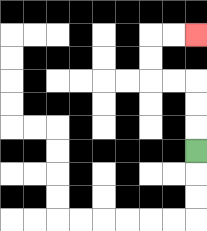{'start': '[8, 6]', 'end': '[8, 1]', 'path_directions': 'U,U,U,L,L,U,U,R,R', 'path_coordinates': '[[8, 6], [8, 5], [8, 4], [8, 3], [7, 3], [6, 3], [6, 2], [6, 1], [7, 1], [8, 1]]'}